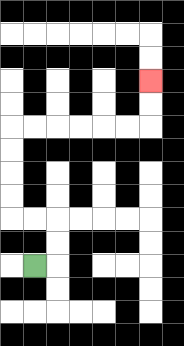{'start': '[1, 11]', 'end': '[6, 3]', 'path_directions': 'R,U,U,L,L,U,U,U,U,R,R,R,R,R,R,U,U', 'path_coordinates': '[[1, 11], [2, 11], [2, 10], [2, 9], [1, 9], [0, 9], [0, 8], [0, 7], [0, 6], [0, 5], [1, 5], [2, 5], [3, 5], [4, 5], [5, 5], [6, 5], [6, 4], [6, 3]]'}